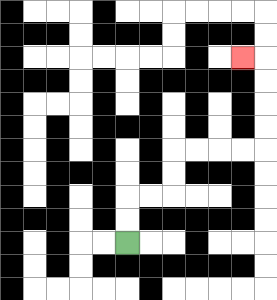{'start': '[5, 10]', 'end': '[10, 2]', 'path_directions': 'U,U,R,R,U,U,R,R,R,R,U,U,U,U,L', 'path_coordinates': '[[5, 10], [5, 9], [5, 8], [6, 8], [7, 8], [7, 7], [7, 6], [8, 6], [9, 6], [10, 6], [11, 6], [11, 5], [11, 4], [11, 3], [11, 2], [10, 2]]'}